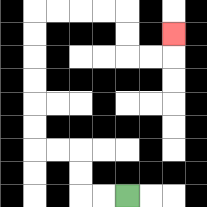{'start': '[5, 8]', 'end': '[7, 1]', 'path_directions': 'L,L,U,U,L,L,U,U,U,U,U,U,R,R,R,R,D,D,R,R,U', 'path_coordinates': '[[5, 8], [4, 8], [3, 8], [3, 7], [3, 6], [2, 6], [1, 6], [1, 5], [1, 4], [1, 3], [1, 2], [1, 1], [1, 0], [2, 0], [3, 0], [4, 0], [5, 0], [5, 1], [5, 2], [6, 2], [7, 2], [7, 1]]'}